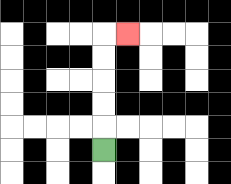{'start': '[4, 6]', 'end': '[5, 1]', 'path_directions': 'U,U,U,U,U,R', 'path_coordinates': '[[4, 6], [4, 5], [4, 4], [4, 3], [4, 2], [4, 1], [5, 1]]'}